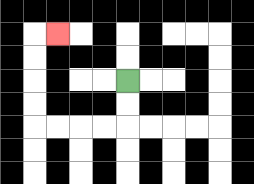{'start': '[5, 3]', 'end': '[2, 1]', 'path_directions': 'D,D,L,L,L,L,U,U,U,U,R', 'path_coordinates': '[[5, 3], [5, 4], [5, 5], [4, 5], [3, 5], [2, 5], [1, 5], [1, 4], [1, 3], [1, 2], [1, 1], [2, 1]]'}